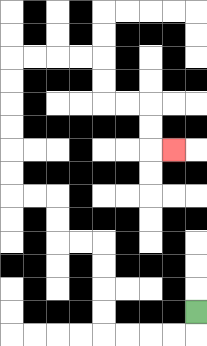{'start': '[8, 13]', 'end': '[7, 6]', 'path_directions': 'D,L,L,L,L,U,U,U,U,L,L,U,U,L,L,U,U,U,U,U,U,R,R,R,R,D,D,R,R,D,D,R', 'path_coordinates': '[[8, 13], [8, 14], [7, 14], [6, 14], [5, 14], [4, 14], [4, 13], [4, 12], [4, 11], [4, 10], [3, 10], [2, 10], [2, 9], [2, 8], [1, 8], [0, 8], [0, 7], [0, 6], [0, 5], [0, 4], [0, 3], [0, 2], [1, 2], [2, 2], [3, 2], [4, 2], [4, 3], [4, 4], [5, 4], [6, 4], [6, 5], [6, 6], [7, 6]]'}